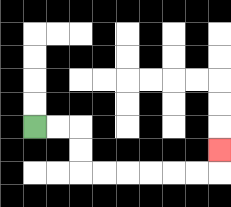{'start': '[1, 5]', 'end': '[9, 6]', 'path_directions': 'R,R,D,D,R,R,R,R,R,R,U', 'path_coordinates': '[[1, 5], [2, 5], [3, 5], [3, 6], [3, 7], [4, 7], [5, 7], [6, 7], [7, 7], [8, 7], [9, 7], [9, 6]]'}